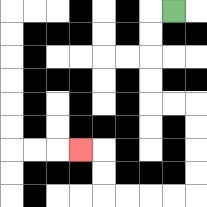{'start': '[7, 0]', 'end': '[3, 6]', 'path_directions': 'L,D,D,D,D,R,R,D,D,D,D,L,L,L,L,U,U,L', 'path_coordinates': '[[7, 0], [6, 0], [6, 1], [6, 2], [6, 3], [6, 4], [7, 4], [8, 4], [8, 5], [8, 6], [8, 7], [8, 8], [7, 8], [6, 8], [5, 8], [4, 8], [4, 7], [4, 6], [3, 6]]'}